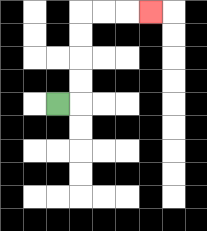{'start': '[2, 4]', 'end': '[6, 0]', 'path_directions': 'R,U,U,U,U,R,R,R', 'path_coordinates': '[[2, 4], [3, 4], [3, 3], [3, 2], [3, 1], [3, 0], [4, 0], [5, 0], [6, 0]]'}